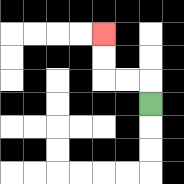{'start': '[6, 4]', 'end': '[4, 1]', 'path_directions': 'U,L,L,U,U', 'path_coordinates': '[[6, 4], [6, 3], [5, 3], [4, 3], [4, 2], [4, 1]]'}